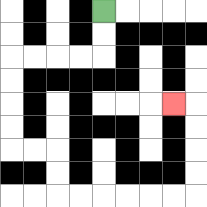{'start': '[4, 0]', 'end': '[7, 4]', 'path_directions': 'D,D,L,L,L,L,D,D,D,D,R,R,D,D,R,R,R,R,R,R,U,U,U,U,L', 'path_coordinates': '[[4, 0], [4, 1], [4, 2], [3, 2], [2, 2], [1, 2], [0, 2], [0, 3], [0, 4], [0, 5], [0, 6], [1, 6], [2, 6], [2, 7], [2, 8], [3, 8], [4, 8], [5, 8], [6, 8], [7, 8], [8, 8], [8, 7], [8, 6], [8, 5], [8, 4], [7, 4]]'}